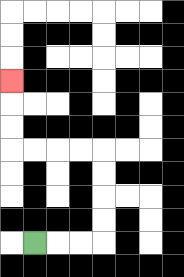{'start': '[1, 10]', 'end': '[0, 3]', 'path_directions': 'R,R,R,U,U,U,U,L,L,L,L,U,U,U', 'path_coordinates': '[[1, 10], [2, 10], [3, 10], [4, 10], [4, 9], [4, 8], [4, 7], [4, 6], [3, 6], [2, 6], [1, 6], [0, 6], [0, 5], [0, 4], [0, 3]]'}